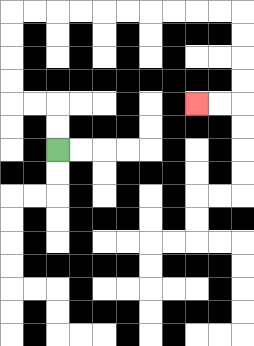{'start': '[2, 6]', 'end': '[8, 4]', 'path_directions': 'U,U,L,L,U,U,U,U,R,R,R,R,R,R,R,R,R,R,D,D,D,D,L,L', 'path_coordinates': '[[2, 6], [2, 5], [2, 4], [1, 4], [0, 4], [0, 3], [0, 2], [0, 1], [0, 0], [1, 0], [2, 0], [3, 0], [4, 0], [5, 0], [6, 0], [7, 0], [8, 0], [9, 0], [10, 0], [10, 1], [10, 2], [10, 3], [10, 4], [9, 4], [8, 4]]'}